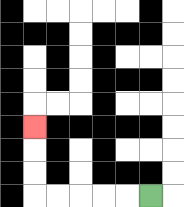{'start': '[6, 8]', 'end': '[1, 5]', 'path_directions': 'L,L,L,L,L,U,U,U', 'path_coordinates': '[[6, 8], [5, 8], [4, 8], [3, 8], [2, 8], [1, 8], [1, 7], [1, 6], [1, 5]]'}